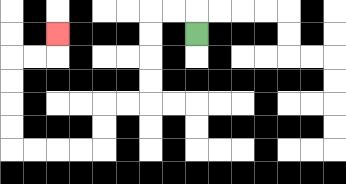{'start': '[8, 1]', 'end': '[2, 1]', 'path_directions': 'U,L,L,D,D,D,D,L,L,D,D,L,L,L,L,U,U,U,U,R,R,U', 'path_coordinates': '[[8, 1], [8, 0], [7, 0], [6, 0], [6, 1], [6, 2], [6, 3], [6, 4], [5, 4], [4, 4], [4, 5], [4, 6], [3, 6], [2, 6], [1, 6], [0, 6], [0, 5], [0, 4], [0, 3], [0, 2], [1, 2], [2, 2], [2, 1]]'}